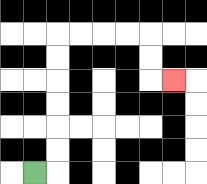{'start': '[1, 7]', 'end': '[7, 3]', 'path_directions': 'R,U,U,U,U,U,U,R,R,R,R,D,D,R', 'path_coordinates': '[[1, 7], [2, 7], [2, 6], [2, 5], [2, 4], [2, 3], [2, 2], [2, 1], [3, 1], [4, 1], [5, 1], [6, 1], [6, 2], [6, 3], [7, 3]]'}